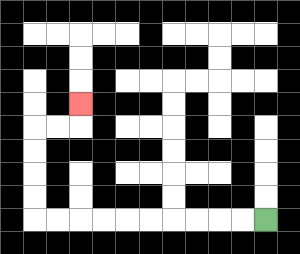{'start': '[11, 9]', 'end': '[3, 4]', 'path_directions': 'L,L,L,L,L,L,L,L,L,L,U,U,U,U,R,R,U', 'path_coordinates': '[[11, 9], [10, 9], [9, 9], [8, 9], [7, 9], [6, 9], [5, 9], [4, 9], [3, 9], [2, 9], [1, 9], [1, 8], [1, 7], [1, 6], [1, 5], [2, 5], [3, 5], [3, 4]]'}